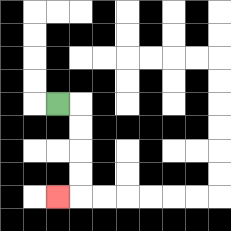{'start': '[2, 4]', 'end': '[2, 8]', 'path_directions': 'R,D,D,D,D,L', 'path_coordinates': '[[2, 4], [3, 4], [3, 5], [3, 6], [3, 7], [3, 8], [2, 8]]'}